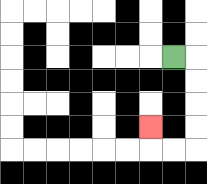{'start': '[7, 2]', 'end': '[6, 5]', 'path_directions': 'R,D,D,D,D,L,L,U', 'path_coordinates': '[[7, 2], [8, 2], [8, 3], [8, 4], [8, 5], [8, 6], [7, 6], [6, 6], [6, 5]]'}